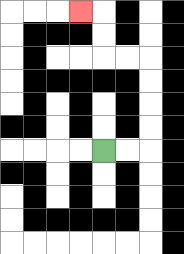{'start': '[4, 6]', 'end': '[3, 0]', 'path_directions': 'R,R,U,U,U,U,L,L,U,U,L', 'path_coordinates': '[[4, 6], [5, 6], [6, 6], [6, 5], [6, 4], [6, 3], [6, 2], [5, 2], [4, 2], [4, 1], [4, 0], [3, 0]]'}